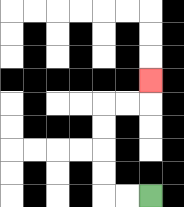{'start': '[6, 8]', 'end': '[6, 3]', 'path_directions': 'L,L,U,U,U,U,R,R,U', 'path_coordinates': '[[6, 8], [5, 8], [4, 8], [4, 7], [4, 6], [4, 5], [4, 4], [5, 4], [6, 4], [6, 3]]'}